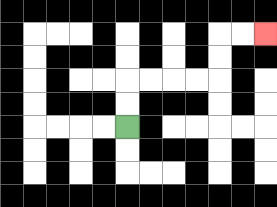{'start': '[5, 5]', 'end': '[11, 1]', 'path_directions': 'U,U,R,R,R,R,U,U,R,R', 'path_coordinates': '[[5, 5], [5, 4], [5, 3], [6, 3], [7, 3], [8, 3], [9, 3], [9, 2], [9, 1], [10, 1], [11, 1]]'}